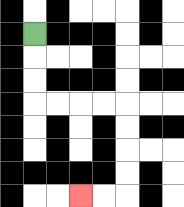{'start': '[1, 1]', 'end': '[3, 8]', 'path_directions': 'D,D,D,R,R,R,R,D,D,D,D,L,L', 'path_coordinates': '[[1, 1], [1, 2], [1, 3], [1, 4], [2, 4], [3, 4], [4, 4], [5, 4], [5, 5], [5, 6], [5, 7], [5, 8], [4, 8], [3, 8]]'}